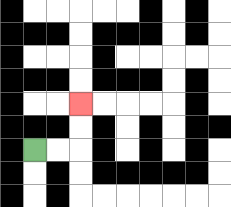{'start': '[1, 6]', 'end': '[3, 4]', 'path_directions': 'R,R,U,U', 'path_coordinates': '[[1, 6], [2, 6], [3, 6], [3, 5], [3, 4]]'}